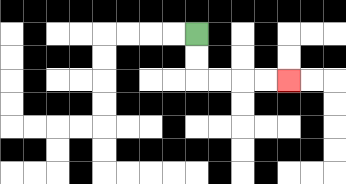{'start': '[8, 1]', 'end': '[12, 3]', 'path_directions': 'D,D,R,R,R,R', 'path_coordinates': '[[8, 1], [8, 2], [8, 3], [9, 3], [10, 3], [11, 3], [12, 3]]'}